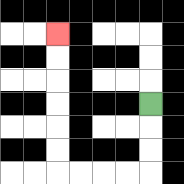{'start': '[6, 4]', 'end': '[2, 1]', 'path_directions': 'D,D,D,L,L,L,L,U,U,U,U,U,U', 'path_coordinates': '[[6, 4], [6, 5], [6, 6], [6, 7], [5, 7], [4, 7], [3, 7], [2, 7], [2, 6], [2, 5], [2, 4], [2, 3], [2, 2], [2, 1]]'}